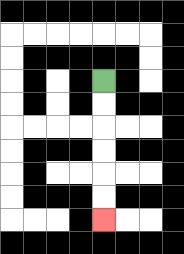{'start': '[4, 3]', 'end': '[4, 9]', 'path_directions': 'D,D,D,D,D,D', 'path_coordinates': '[[4, 3], [4, 4], [4, 5], [4, 6], [4, 7], [4, 8], [4, 9]]'}